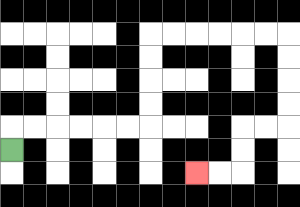{'start': '[0, 6]', 'end': '[8, 7]', 'path_directions': 'U,R,R,R,R,R,R,U,U,U,U,R,R,R,R,R,R,D,D,D,D,L,L,D,D,L,L', 'path_coordinates': '[[0, 6], [0, 5], [1, 5], [2, 5], [3, 5], [4, 5], [5, 5], [6, 5], [6, 4], [6, 3], [6, 2], [6, 1], [7, 1], [8, 1], [9, 1], [10, 1], [11, 1], [12, 1], [12, 2], [12, 3], [12, 4], [12, 5], [11, 5], [10, 5], [10, 6], [10, 7], [9, 7], [8, 7]]'}